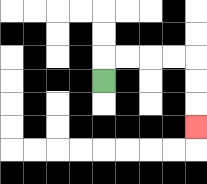{'start': '[4, 3]', 'end': '[8, 5]', 'path_directions': 'U,R,R,R,R,D,D,D', 'path_coordinates': '[[4, 3], [4, 2], [5, 2], [6, 2], [7, 2], [8, 2], [8, 3], [8, 4], [8, 5]]'}